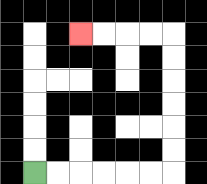{'start': '[1, 7]', 'end': '[3, 1]', 'path_directions': 'R,R,R,R,R,R,U,U,U,U,U,U,L,L,L,L', 'path_coordinates': '[[1, 7], [2, 7], [3, 7], [4, 7], [5, 7], [6, 7], [7, 7], [7, 6], [7, 5], [7, 4], [7, 3], [7, 2], [7, 1], [6, 1], [5, 1], [4, 1], [3, 1]]'}